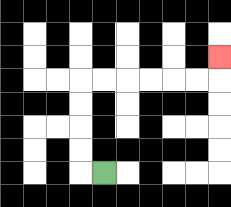{'start': '[4, 7]', 'end': '[9, 2]', 'path_directions': 'L,U,U,U,U,R,R,R,R,R,R,U', 'path_coordinates': '[[4, 7], [3, 7], [3, 6], [3, 5], [3, 4], [3, 3], [4, 3], [5, 3], [6, 3], [7, 3], [8, 3], [9, 3], [9, 2]]'}